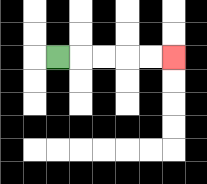{'start': '[2, 2]', 'end': '[7, 2]', 'path_directions': 'R,R,R,R,R', 'path_coordinates': '[[2, 2], [3, 2], [4, 2], [5, 2], [6, 2], [7, 2]]'}